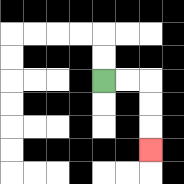{'start': '[4, 3]', 'end': '[6, 6]', 'path_directions': 'R,R,D,D,D', 'path_coordinates': '[[4, 3], [5, 3], [6, 3], [6, 4], [6, 5], [6, 6]]'}